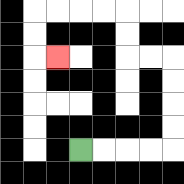{'start': '[3, 6]', 'end': '[2, 2]', 'path_directions': 'R,R,R,R,U,U,U,U,L,L,U,U,L,L,L,L,D,D,R', 'path_coordinates': '[[3, 6], [4, 6], [5, 6], [6, 6], [7, 6], [7, 5], [7, 4], [7, 3], [7, 2], [6, 2], [5, 2], [5, 1], [5, 0], [4, 0], [3, 0], [2, 0], [1, 0], [1, 1], [1, 2], [2, 2]]'}